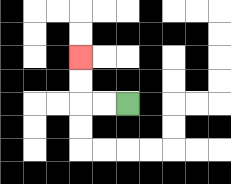{'start': '[5, 4]', 'end': '[3, 2]', 'path_directions': 'L,L,U,U', 'path_coordinates': '[[5, 4], [4, 4], [3, 4], [3, 3], [3, 2]]'}